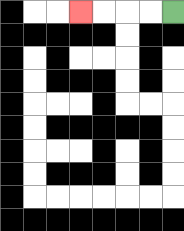{'start': '[7, 0]', 'end': '[3, 0]', 'path_directions': 'L,L,L,L', 'path_coordinates': '[[7, 0], [6, 0], [5, 0], [4, 0], [3, 0]]'}